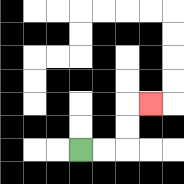{'start': '[3, 6]', 'end': '[6, 4]', 'path_directions': 'R,R,U,U,R', 'path_coordinates': '[[3, 6], [4, 6], [5, 6], [5, 5], [5, 4], [6, 4]]'}